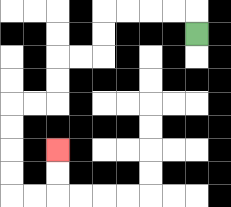{'start': '[8, 1]', 'end': '[2, 6]', 'path_directions': 'U,L,L,L,L,D,D,L,L,D,D,L,L,D,D,D,D,R,R,U,U', 'path_coordinates': '[[8, 1], [8, 0], [7, 0], [6, 0], [5, 0], [4, 0], [4, 1], [4, 2], [3, 2], [2, 2], [2, 3], [2, 4], [1, 4], [0, 4], [0, 5], [0, 6], [0, 7], [0, 8], [1, 8], [2, 8], [2, 7], [2, 6]]'}